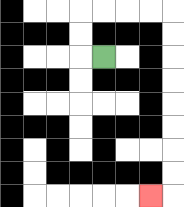{'start': '[4, 2]', 'end': '[6, 8]', 'path_directions': 'L,U,U,R,R,R,R,D,D,D,D,D,D,D,D,L', 'path_coordinates': '[[4, 2], [3, 2], [3, 1], [3, 0], [4, 0], [5, 0], [6, 0], [7, 0], [7, 1], [7, 2], [7, 3], [7, 4], [7, 5], [7, 6], [7, 7], [7, 8], [6, 8]]'}